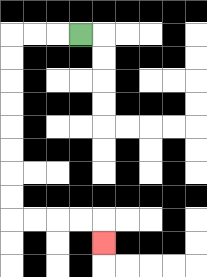{'start': '[3, 1]', 'end': '[4, 10]', 'path_directions': 'L,L,L,D,D,D,D,D,D,D,D,R,R,R,R,D', 'path_coordinates': '[[3, 1], [2, 1], [1, 1], [0, 1], [0, 2], [0, 3], [0, 4], [0, 5], [0, 6], [0, 7], [0, 8], [0, 9], [1, 9], [2, 9], [3, 9], [4, 9], [4, 10]]'}